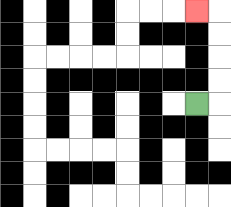{'start': '[8, 4]', 'end': '[8, 0]', 'path_directions': 'R,U,U,U,U,L', 'path_coordinates': '[[8, 4], [9, 4], [9, 3], [9, 2], [9, 1], [9, 0], [8, 0]]'}